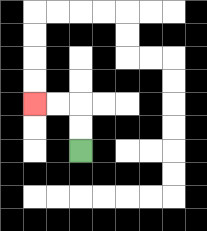{'start': '[3, 6]', 'end': '[1, 4]', 'path_directions': 'U,U,L,L', 'path_coordinates': '[[3, 6], [3, 5], [3, 4], [2, 4], [1, 4]]'}